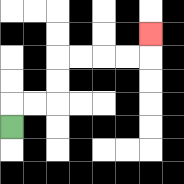{'start': '[0, 5]', 'end': '[6, 1]', 'path_directions': 'U,R,R,U,U,R,R,R,R,U', 'path_coordinates': '[[0, 5], [0, 4], [1, 4], [2, 4], [2, 3], [2, 2], [3, 2], [4, 2], [5, 2], [6, 2], [6, 1]]'}